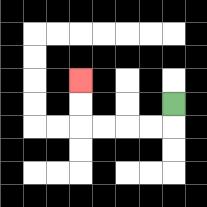{'start': '[7, 4]', 'end': '[3, 3]', 'path_directions': 'D,L,L,L,L,U,U', 'path_coordinates': '[[7, 4], [7, 5], [6, 5], [5, 5], [4, 5], [3, 5], [3, 4], [3, 3]]'}